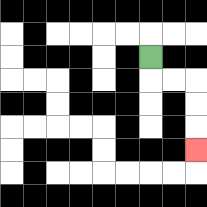{'start': '[6, 2]', 'end': '[8, 6]', 'path_directions': 'D,R,R,D,D,D', 'path_coordinates': '[[6, 2], [6, 3], [7, 3], [8, 3], [8, 4], [8, 5], [8, 6]]'}